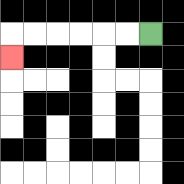{'start': '[6, 1]', 'end': '[0, 2]', 'path_directions': 'L,L,L,L,L,L,D', 'path_coordinates': '[[6, 1], [5, 1], [4, 1], [3, 1], [2, 1], [1, 1], [0, 1], [0, 2]]'}